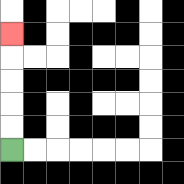{'start': '[0, 6]', 'end': '[0, 1]', 'path_directions': 'U,U,U,U,U', 'path_coordinates': '[[0, 6], [0, 5], [0, 4], [0, 3], [0, 2], [0, 1]]'}